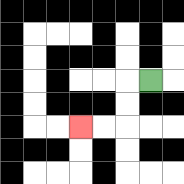{'start': '[6, 3]', 'end': '[3, 5]', 'path_directions': 'L,D,D,L,L', 'path_coordinates': '[[6, 3], [5, 3], [5, 4], [5, 5], [4, 5], [3, 5]]'}